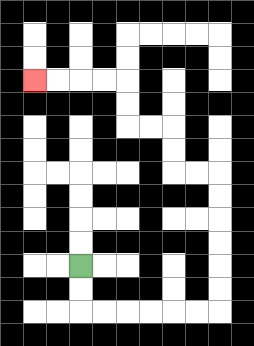{'start': '[3, 11]', 'end': '[1, 3]', 'path_directions': 'D,D,R,R,R,R,R,R,U,U,U,U,U,U,L,L,U,U,L,L,U,U,L,L,L,L', 'path_coordinates': '[[3, 11], [3, 12], [3, 13], [4, 13], [5, 13], [6, 13], [7, 13], [8, 13], [9, 13], [9, 12], [9, 11], [9, 10], [9, 9], [9, 8], [9, 7], [8, 7], [7, 7], [7, 6], [7, 5], [6, 5], [5, 5], [5, 4], [5, 3], [4, 3], [3, 3], [2, 3], [1, 3]]'}